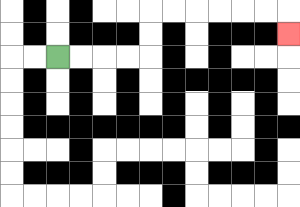{'start': '[2, 2]', 'end': '[12, 1]', 'path_directions': 'R,R,R,R,U,U,R,R,R,R,R,R,D', 'path_coordinates': '[[2, 2], [3, 2], [4, 2], [5, 2], [6, 2], [6, 1], [6, 0], [7, 0], [8, 0], [9, 0], [10, 0], [11, 0], [12, 0], [12, 1]]'}